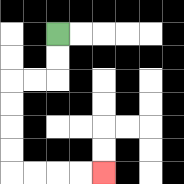{'start': '[2, 1]', 'end': '[4, 7]', 'path_directions': 'D,D,L,L,D,D,D,D,R,R,R,R', 'path_coordinates': '[[2, 1], [2, 2], [2, 3], [1, 3], [0, 3], [0, 4], [0, 5], [0, 6], [0, 7], [1, 7], [2, 7], [3, 7], [4, 7]]'}